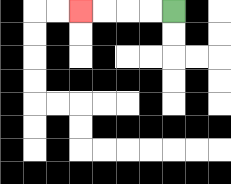{'start': '[7, 0]', 'end': '[3, 0]', 'path_directions': 'L,L,L,L', 'path_coordinates': '[[7, 0], [6, 0], [5, 0], [4, 0], [3, 0]]'}